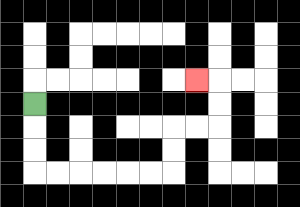{'start': '[1, 4]', 'end': '[8, 3]', 'path_directions': 'D,D,D,R,R,R,R,R,R,U,U,R,R,U,U,L', 'path_coordinates': '[[1, 4], [1, 5], [1, 6], [1, 7], [2, 7], [3, 7], [4, 7], [5, 7], [6, 7], [7, 7], [7, 6], [7, 5], [8, 5], [9, 5], [9, 4], [9, 3], [8, 3]]'}